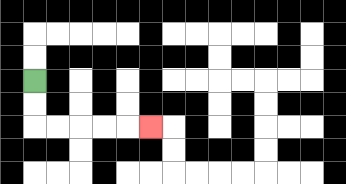{'start': '[1, 3]', 'end': '[6, 5]', 'path_directions': 'D,D,R,R,R,R,R', 'path_coordinates': '[[1, 3], [1, 4], [1, 5], [2, 5], [3, 5], [4, 5], [5, 5], [6, 5]]'}